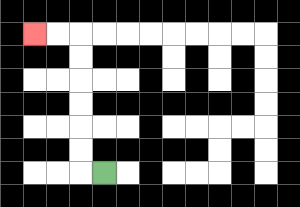{'start': '[4, 7]', 'end': '[1, 1]', 'path_directions': 'L,U,U,U,U,U,U,L,L', 'path_coordinates': '[[4, 7], [3, 7], [3, 6], [3, 5], [3, 4], [3, 3], [3, 2], [3, 1], [2, 1], [1, 1]]'}